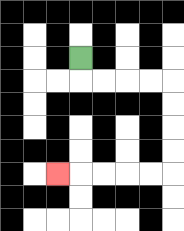{'start': '[3, 2]', 'end': '[2, 7]', 'path_directions': 'D,R,R,R,R,D,D,D,D,L,L,L,L,L', 'path_coordinates': '[[3, 2], [3, 3], [4, 3], [5, 3], [6, 3], [7, 3], [7, 4], [7, 5], [7, 6], [7, 7], [6, 7], [5, 7], [4, 7], [3, 7], [2, 7]]'}